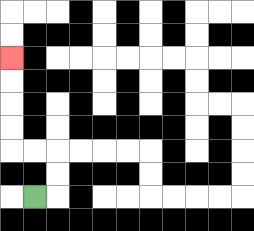{'start': '[1, 8]', 'end': '[0, 2]', 'path_directions': 'R,U,U,L,L,U,U,U,U', 'path_coordinates': '[[1, 8], [2, 8], [2, 7], [2, 6], [1, 6], [0, 6], [0, 5], [0, 4], [0, 3], [0, 2]]'}